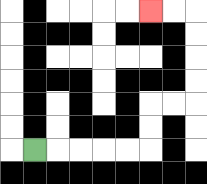{'start': '[1, 6]', 'end': '[6, 0]', 'path_directions': 'R,R,R,R,R,U,U,R,R,U,U,U,U,L,L', 'path_coordinates': '[[1, 6], [2, 6], [3, 6], [4, 6], [5, 6], [6, 6], [6, 5], [6, 4], [7, 4], [8, 4], [8, 3], [8, 2], [8, 1], [8, 0], [7, 0], [6, 0]]'}